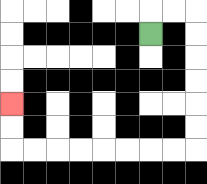{'start': '[6, 1]', 'end': '[0, 4]', 'path_directions': 'U,R,R,D,D,D,D,D,D,L,L,L,L,L,L,L,L,U,U', 'path_coordinates': '[[6, 1], [6, 0], [7, 0], [8, 0], [8, 1], [8, 2], [8, 3], [8, 4], [8, 5], [8, 6], [7, 6], [6, 6], [5, 6], [4, 6], [3, 6], [2, 6], [1, 6], [0, 6], [0, 5], [0, 4]]'}